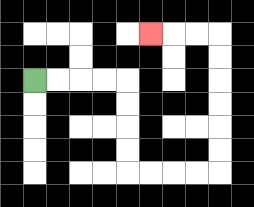{'start': '[1, 3]', 'end': '[6, 1]', 'path_directions': 'R,R,R,R,D,D,D,D,R,R,R,R,U,U,U,U,U,U,L,L,L', 'path_coordinates': '[[1, 3], [2, 3], [3, 3], [4, 3], [5, 3], [5, 4], [5, 5], [5, 6], [5, 7], [6, 7], [7, 7], [8, 7], [9, 7], [9, 6], [9, 5], [9, 4], [9, 3], [9, 2], [9, 1], [8, 1], [7, 1], [6, 1]]'}